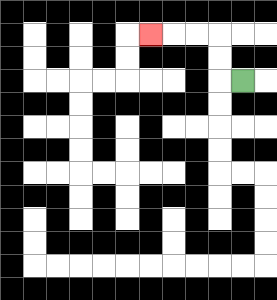{'start': '[10, 3]', 'end': '[6, 1]', 'path_directions': 'L,U,U,L,L,L', 'path_coordinates': '[[10, 3], [9, 3], [9, 2], [9, 1], [8, 1], [7, 1], [6, 1]]'}